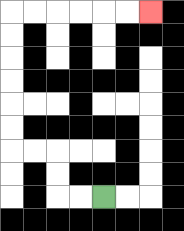{'start': '[4, 8]', 'end': '[6, 0]', 'path_directions': 'L,L,U,U,L,L,U,U,U,U,U,U,R,R,R,R,R,R', 'path_coordinates': '[[4, 8], [3, 8], [2, 8], [2, 7], [2, 6], [1, 6], [0, 6], [0, 5], [0, 4], [0, 3], [0, 2], [0, 1], [0, 0], [1, 0], [2, 0], [3, 0], [4, 0], [5, 0], [6, 0]]'}